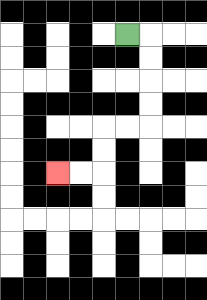{'start': '[5, 1]', 'end': '[2, 7]', 'path_directions': 'R,D,D,D,D,L,L,D,D,L,L', 'path_coordinates': '[[5, 1], [6, 1], [6, 2], [6, 3], [6, 4], [6, 5], [5, 5], [4, 5], [4, 6], [4, 7], [3, 7], [2, 7]]'}